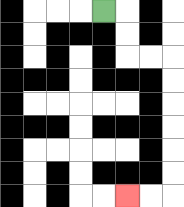{'start': '[4, 0]', 'end': '[5, 8]', 'path_directions': 'R,D,D,R,R,D,D,D,D,D,D,L,L', 'path_coordinates': '[[4, 0], [5, 0], [5, 1], [5, 2], [6, 2], [7, 2], [7, 3], [7, 4], [7, 5], [7, 6], [7, 7], [7, 8], [6, 8], [5, 8]]'}